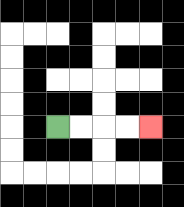{'start': '[2, 5]', 'end': '[6, 5]', 'path_directions': 'R,R,R,R', 'path_coordinates': '[[2, 5], [3, 5], [4, 5], [5, 5], [6, 5]]'}